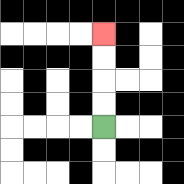{'start': '[4, 5]', 'end': '[4, 1]', 'path_directions': 'U,U,U,U', 'path_coordinates': '[[4, 5], [4, 4], [4, 3], [4, 2], [4, 1]]'}